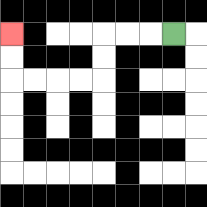{'start': '[7, 1]', 'end': '[0, 1]', 'path_directions': 'L,L,L,D,D,L,L,L,L,U,U', 'path_coordinates': '[[7, 1], [6, 1], [5, 1], [4, 1], [4, 2], [4, 3], [3, 3], [2, 3], [1, 3], [0, 3], [0, 2], [0, 1]]'}